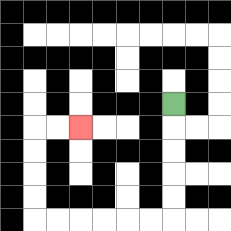{'start': '[7, 4]', 'end': '[3, 5]', 'path_directions': 'D,D,D,D,D,L,L,L,L,L,L,U,U,U,U,R,R', 'path_coordinates': '[[7, 4], [7, 5], [7, 6], [7, 7], [7, 8], [7, 9], [6, 9], [5, 9], [4, 9], [3, 9], [2, 9], [1, 9], [1, 8], [1, 7], [1, 6], [1, 5], [2, 5], [3, 5]]'}